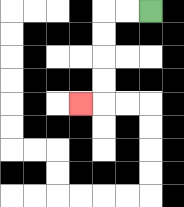{'start': '[6, 0]', 'end': '[3, 4]', 'path_directions': 'L,L,D,D,D,D,L', 'path_coordinates': '[[6, 0], [5, 0], [4, 0], [4, 1], [4, 2], [4, 3], [4, 4], [3, 4]]'}